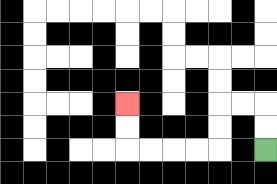{'start': '[11, 6]', 'end': '[5, 4]', 'path_directions': 'U,U,L,L,D,D,L,L,L,L,U,U', 'path_coordinates': '[[11, 6], [11, 5], [11, 4], [10, 4], [9, 4], [9, 5], [9, 6], [8, 6], [7, 6], [6, 6], [5, 6], [5, 5], [5, 4]]'}